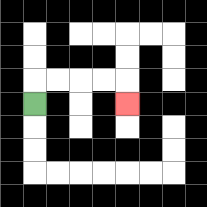{'start': '[1, 4]', 'end': '[5, 4]', 'path_directions': 'U,R,R,R,R,D', 'path_coordinates': '[[1, 4], [1, 3], [2, 3], [3, 3], [4, 3], [5, 3], [5, 4]]'}